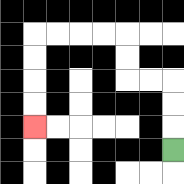{'start': '[7, 6]', 'end': '[1, 5]', 'path_directions': 'U,U,U,L,L,U,U,L,L,L,L,D,D,D,D', 'path_coordinates': '[[7, 6], [7, 5], [7, 4], [7, 3], [6, 3], [5, 3], [5, 2], [5, 1], [4, 1], [3, 1], [2, 1], [1, 1], [1, 2], [1, 3], [1, 4], [1, 5]]'}